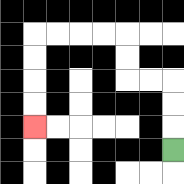{'start': '[7, 6]', 'end': '[1, 5]', 'path_directions': 'U,U,U,L,L,U,U,L,L,L,L,D,D,D,D', 'path_coordinates': '[[7, 6], [7, 5], [7, 4], [7, 3], [6, 3], [5, 3], [5, 2], [5, 1], [4, 1], [3, 1], [2, 1], [1, 1], [1, 2], [1, 3], [1, 4], [1, 5]]'}